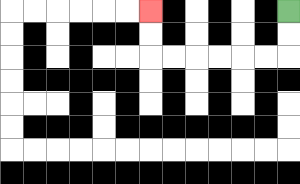{'start': '[12, 0]', 'end': '[6, 0]', 'path_directions': 'D,D,L,L,L,L,L,L,U,U', 'path_coordinates': '[[12, 0], [12, 1], [12, 2], [11, 2], [10, 2], [9, 2], [8, 2], [7, 2], [6, 2], [6, 1], [6, 0]]'}